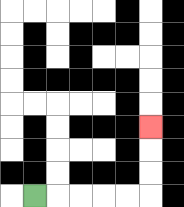{'start': '[1, 8]', 'end': '[6, 5]', 'path_directions': 'R,R,R,R,R,U,U,U', 'path_coordinates': '[[1, 8], [2, 8], [3, 8], [4, 8], [5, 8], [6, 8], [6, 7], [6, 6], [6, 5]]'}